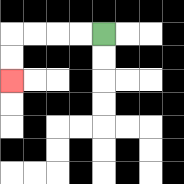{'start': '[4, 1]', 'end': '[0, 3]', 'path_directions': 'L,L,L,L,D,D', 'path_coordinates': '[[4, 1], [3, 1], [2, 1], [1, 1], [0, 1], [0, 2], [0, 3]]'}